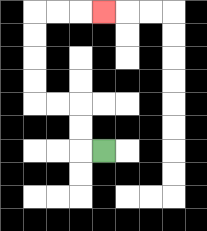{'start': '[4, 6]', 'end': '[4, 0]', 'path_directions': 'L,U,U,L,L,U,U,U,U,R,R,R', 'path_coordinates': '[[4, 6], [3, 6], [3, 5], [3, 4], [2, 4], [1, 4], [1, 3], [1, 2], [1, 1], [1, 0], [2, 0], [3, 0], [4, 0]]'}